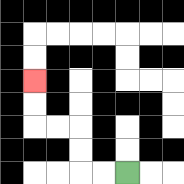{'start': '[5, 7]', 'end': '[1, 3]', 'path_directions': 'L,L,U,U,L,L,U,U', 'path_coordinates': '[[5, 7], [4, 7], [3, 7], [3, 6], [3, 5], [2, 5], [1, 5], [1, 4], [1, 3]]'}